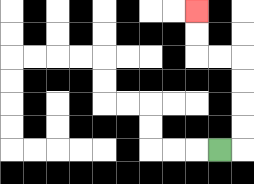{'start': '[9, 6]', 'end': '[8, 0]', 'path_directions': 'R,U,U,U,U,L,L,U,U', 'path_coordinates': '[[9, 6], [10, 6], [10, 5], [10, 4], [10, 3], [10, 2], [9, 2], [8, 2], [8, 1], [8, 0]]'}